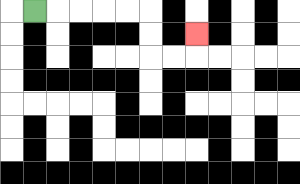{'start': '[1, 0]', 'end': '[8, 1]', 'path_directions': 'R,R,R,R,R,D,D,R,R,U', 'path_coordinates': '[[1, 0], [2, 0], [3, 0], [4, 0], [5, 0], [6, 0], [6, 1], [6, 2], [7, 2], [8, 2], [8, 1]]'}